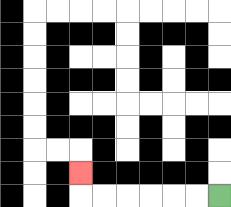{'start': '[9, 8]', 'end': '[3, 7]', 'path_directions': 'L,L,L,L,L,L,U', 'path_coordinates': '[[9, 8], [8, 8], [7, 8], [6, 8], [5, 8], [4, 8], [3, 8], [3, 7]]'}